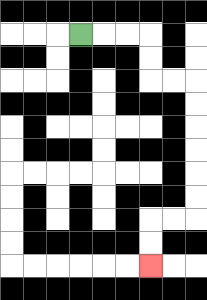{'start': '[3, 1]', 'end': '[6, 11]', 'path_directions': 'R,R,R,D,D,R,R,D,D,D,D,D,D,L,L,D,D', 'path_coordinates': '[[3, 1], [4, 1], [5, 1], [6, 1], [6, 2], [6, 3], [7, 3], [8, 3], [8, 4], [8, 5], [8, 6], [8, 7], [8, 8], [8, 9], [7, 9], [6, 9], [6, 10], [6, 11]]'}